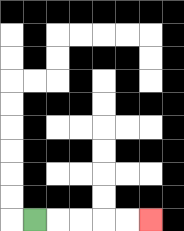{'start': '[1, 9]', 'end': '[6, 9]', 'path_directions': 'R,R,R,R,R', 'path_coordinates': '[[1, 9], [2, 9], [3, 9], [4, 9], [5, 9], [6, 9]]'}